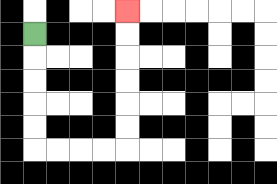{'start': '[1, 1]', 'end': '[5, 0]', 'path_directions': 'D,D,D,D,D,R,R,R,R,U,U,U,U,U,U', 'path_coordinates': '[[1, 1], [1, 2], [1, 3], [1, 4], [1, 5], [1, 6], [2, 6], [3, 6], [4, 6], [5, 6], [5, 5], [5, 4], [5, 3], [5, 2], [5, 1], [5, 0]]'}